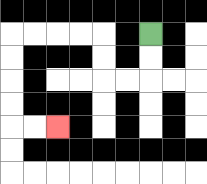{'start': '[6, 1]', 'end': '[2, 5]', 'path_directions': 'D,D,L,L,U,U,L,L,L,L,D,D,D,D,R,R', 'path_coordinates': '[[6, 1], [6, 2], [6, 3], [5, 3], [4, 3], [4, 2], [4, 1], [3, 1], [2, 1], [1, 1], [0, 1], [0, 2], [0, 3], [0, 4], [0, 5], [1, 5], [2, 5]]'}